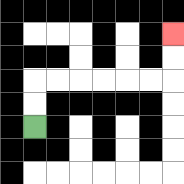{'start': '[1, 5]', 'end': '[7, 1]', 'path_directions': 'U,U,R,R,R,R,R,R,U,U', 'path_coordinates': '[[1, 5], [1, 4], [1, 3], [2, 3], [3, 3], [4, 3], [5, 3], [6, 3], [7, 3], [7, 2], [7, 1]]'}